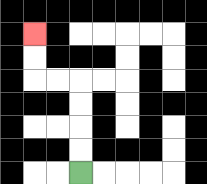{'start': '[3, 7]', 'end': '[1, 1]', 'path_directions': 'U,U,U,U,L,L,U,U', 'path_coordinates': '[[3, 7], [3, 6], [3, 5], [3, 4], [3, 3], [2, 3], [1, 3], [1, 2], [1, 1]]'}